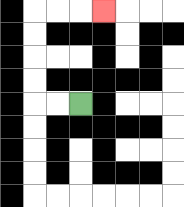{'start': '[3, 4]', 'end': '[4, 0]', 'path_directions': 'L,L,U,U,U,U,R,R,R', 'path_coordinates': '[[3, 4], [2, 4], [1, 4], [1, 3], [1, 2], [1, 1], [1, 0], [2, 0], [3, 0], [4, 0]]'}